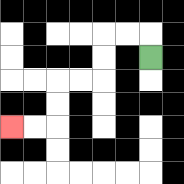{'start': '[6, 2]', 'end': '[0, 5]', 'path_directions': 'U,L,L,D,D,L,L,D,D,L,L', 'path_coordinates': '[[6, 2], [6, 1], [5, 1], [4, 1], [4, 2], [4, 3], [3, 3], [2, 3], [2, 4], [2, 5], [1, 5], [0, 5]]'}